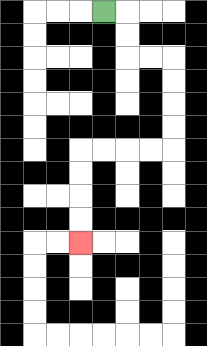{'start': '[4, 0]', 'end': '[3, 10]', 'path_directions': 'R,D,D,R,R,D,D,D,D,L,L,L,L,D,D,D,D', 'path_coordinates': '[[4, 0], [5, 0], [5, 1], [5, 2], [6, 2], [7, 2], [7, 3], [7, 4], [7, 5], [7, 6], [6, 6], [5, 6], [4, 6], [3, 6], [3, 7], [3, 8], [3, 9], [3, 10]]'}